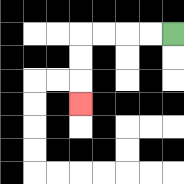{'start': '[7, 1]', 'end': '[3, 4]', 'path_directions': 'L,L,L,L,D,D,D', 'path_coordinates': '[[7, 1], [6, 1], [5, 1], [4, 1], [3, 1], [3, 2], [3, 3], [3, 4]]'}